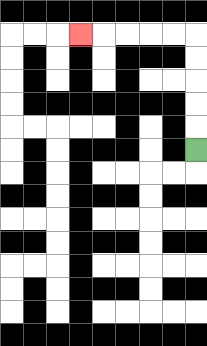{'start': '[8, 6]', 'end': '[3, 1]', 'path_directions': 'U,U,U,U,U,L,L,L,L,L', 'path_coordinates': '[[8, 6], [8, 5], [8, 4], [8, 3], [8, 2], [8, 1], [7, 1], [6, 1], [5, 1], [4, 1], [3, 1]]'}